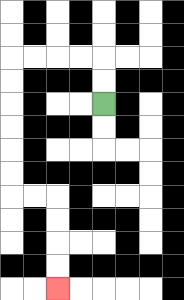{'start': '[4, 4]', 'end': '[2, 12]', 'path_directions': 'U,U,L,L,L,L,D,D,D,D,D,D,R,R,D,D,D,D', 'path_coordinates': '[[4, 4], [4, 3], [4, 2], [3, 2], [2, 2], [1, 2], [0, 2], [0, 3], [0, 4], [0, 5], [0, 6], [0, 7], [0, 8], [1, 8], [2, 8], [2, 9], [2, 10], [2, 11], [2, 12]]'}